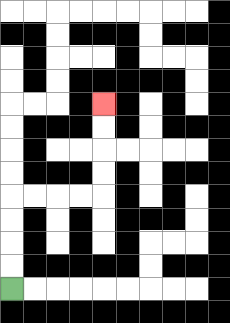{'start': '[0, 12]', 'end': '[4, 4]', 'path_directions': 'U,U,U,U,R,R,R,R,U,U,U,U', 'path_coordinates': '[[0, 12], [0, 11], [0, 10], [0, 9], [0, 8], [1, 8], [2, 8], [3, 8], [4, 8], [4, 7], [4, 6], [4, 5], [4, 4]]'}